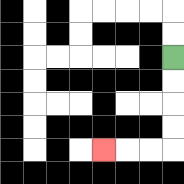{'start': '[7, 2]', 'end': '[4, 6]', 'path_directions': 'D,D,D,D,L,L,L', 'path_coordinates': '[[7, 2], [7, 3], [7, 4], [7, 5], [7, 6], [6, 6], [5, 6], [4, 6]]'}